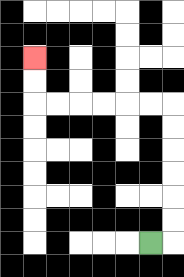{'start': '[6, 10]', 'end': '[1, 2]', 'path_directions': 'R,U,U,U,U,U,U,L,L,L,L,L,L,U,U', 'path_coordinates': '[[6, 10], [7, 10], [7, 9], [7, 8], [7, 7], [7, 6], [7, 5], [7, 4], [6, 4], [5, 4], [4, 4], [3, 4], [2, 4], [1, 4], [1, 3], [1, 2]]'}